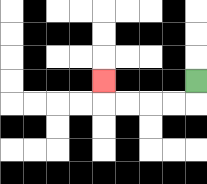{'start': '[8, 3]', 'end': '[4, 3]', 'path_directions': 'D,L,L,L,L,U', 'path_coordinates': '[[8, 3], [8, 4], [7, 4], [6, 4], [5, 4], [4, 4], [4, 3]]'}